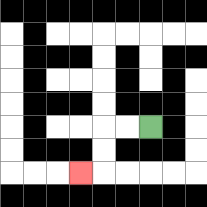{'start': '[6, 5]', 'end': '[3, 7]', 'path_directions': 'L,L,D,D,L', 'path_coordinates': '[[6, 5], [5, 5], [4, 5], [4, 6], [4, 7], [3, 7]]'}